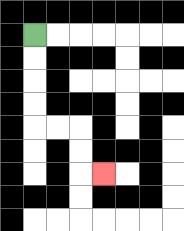{'start': '[1, 1]', 'end': '[4, 7]', 'path_directions': 'D,D,D,D,R,R,D,D,R', 'path_coordinates': '[[1, 1], [1, 2], [1, 3], [1, 4], [1, 5], [2, 5], [3, 5], [3, 6], [3, 7], [4, 7]]'}